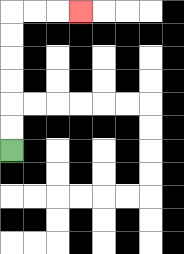{'start': '[0, 6]', 'end': '[3, 0]', 'path_directions': 'U,U,U,U,U,U,R,R,R', 'path_coordinates': '[[0, 6], [0, 5], [0, 4], [0, 3], [0, 2], [0, 1], [0, 0], [1, 0], [2, 0], [3, 0]]'}